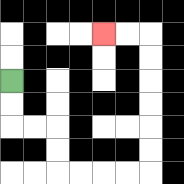{'start': '[0, 3]', 'end': '[4, 1]', 'path_directions': 'D,D,R,R,D,D,R,R,R,R,U,U,U,U,U,U,L,L', 'path_coordinates': '[[0, 3], [0, 4], [0, 5], [1, 5], [2, 5], [2, 6], [2, 7], [3, 7], [4, 7], [5, 7], [6, 7], [6, 6], [6, 5], [6, 4], [6, 3], [6, 2], [6, 1], [5, 1], [4, 1]]'}